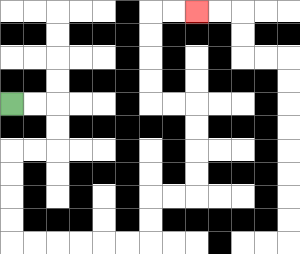{'start': '[0, 4]', 'end': '[8, 0]', 'path_directions': 'R,R,D,D,L,L,D,D,D,D,R,R,R,R,R,R,U,U,R,R,U,U,U,U,L,L,U,U,U,U,R,R', 'path_coordinates': '[[0, 4], [1, 4], [2, 4], [2, 5], [2, 6], [1, 6], [0, 6], [0, 7], [0, 8], [0, 9], [0, 10], [1, 10], [2, 10], [3, 10], [4, 10], [5, 10], [6, 10], [6, 9], [6, 8], [7, 8], [8, 8], [8, 7], [8, 6], [8, 5], [8, 4], [7, 4], [6, 4], [6, 3], [6, 2], [6, 1], [6, 0], [7, 0], [8, 0]]'}